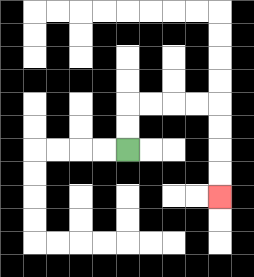{'start': '[5, 6]', 'end': '[9, 8]', 'path_directions': 'U,U,R,R,R,R,D,D,D,D', 'path_coordinates': '[[5, 6], [5, 5], [5, 4], [6, 4], [7, 4], [8, 4], [9, 4], [9, 5], [9, 6], [9, 7], [9, 8]]'}